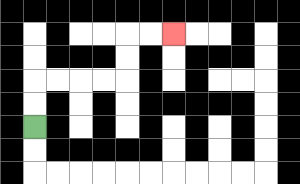{'start': '[1, 5]', 'end': '[7, 1]', 'path_directions': 'U,U,R,R,R,R,U,U,R,R', 'path_coordinates': '[[1, 5], [1, 4], [1, 3], [2, 3], [3, 3], [4, 3], [5, 3], [5, 2], [5, 1], [6, 1], [7, 1]]'}